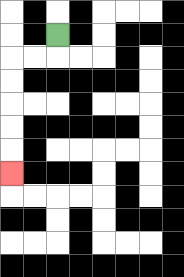{'start': '[2, 1]', 'end': '[0, 7]', 'path_directions': 'D,L,L,D,D,D,D,D', 'path_coordinates': '[[2, 1], [2, 2], [1, 2], [0, 2], [0, 3], [0, 4], [0, 5], [0, 6], [0, 7]]'}